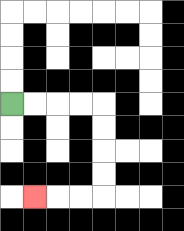{'start': '[0, 4]', 'end': '[1, 8]', 'path_directions': 'R,R,R,R,D,D,D,D,L,L,L', 'path_coordinates': '[[0, 4], [1, 4], [2, 4], [3, 4], [4, 4], [4, 5], [4, 6], [4, 7], [4, 8], [3, 8], [2, 8], [1, 8]]'}